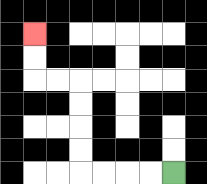{'start': '[7, 7]', 'end': '[1, 1]', 'path_directions': 'L,L,L,L,U,U,U,U,L,L,U,U', 'path_coordinates': '[[7, 7], [6, 7], [5, 7], [4, 7], [3, 7], [3, 6], [3, 5], [3, 4], [3, 3], [2, 3], [1, 3], [1, 2], [1, 1]]'}